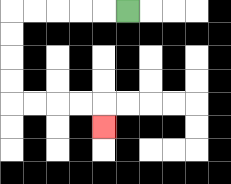{'start': '[5, 0]', 'end': '[4, 5]', 'path_directions': 'L,L,L,L,L,D,D,D,D,R,R,R,R,D', 'path_coordinates': '[[5, 0], [4, 0], [3, 0], [2, 0], [1, 0], [0, 0], [0, 1], [0, 2], [0, 3], [0, 4], [1, 4], [2, 4], [3, 4], [4, 4], [4, 5]]'}